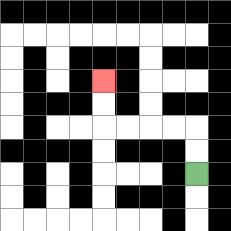{'start': '[8, 7]', 'end': '[4, 3]', 'path_directions': 'U,U,L,L,L,L,U,U', 'path_coordinates': '[[8, 7], [8, 6], [8, 5], [7, 5], [6, 5], [5, 5], [4, 5], [4, 4], [4, 3]]'}